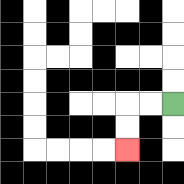{'start': '[7, 4]', 'end': '[5, 6]', 'path_directions': 'L,L,D,D', 'path_coordinates': '[[7, 4], [6, 4], [5, 4], [5, 5], [5, 6]]'}